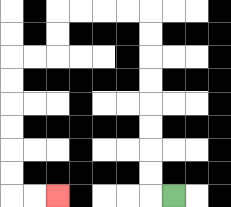{'start': '[7, 8]', 'end': '[2, 8]', 'path_directions': 'L,U,U,U,U,U,U,U,U,L,L,L,L,D,D,L,L,D,D,D,D,D,D,R,R', 'path_coordinates': '[[7, 8], [6, 8], [6, 7], [6, 6], [6, 5], [6, 4], [6, 3], [6, 2], [6, 1], [6, 0], [5, 0], [4, 0], [3, 0], [2, 0], [2, 1], [2, 2], [1, 2], [0, 2], [0, 3], [0, 4], [0, 5], [0, 6], [0, 7], [0, 8], [1, 8], [2, 8]]'}